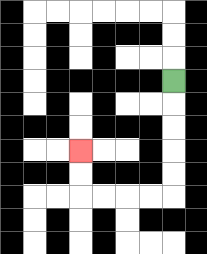{'start': '[7, 3]', 'end': '[3, 6]', 'path_directions': 'D,D,D,D,D,L,L,L,L,U,U', 'path_coordinates': '[[7, 3], [7, 4], [7, 5], [7, 6], [7, 7], [7, 8], [6, 8], [5, 8], [4, 8], [3, 8], [3, 7], [3, 6]]'}